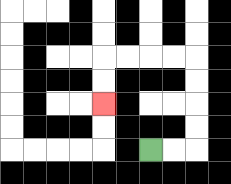{'start': '[6, 6]', 'end': '[4, 4]', 'path_directions': 'R,R,U,U,U,U,L,L,L,L,D,D', 'path_coordinates': '[[6, 6], [7, 6], [8, 6], [8, 5], [8, 4], [8, 3], [8, 2], [7, 2], [6, 2], [5, 2], [4, 2], [4, 3], [4, 4]]'}